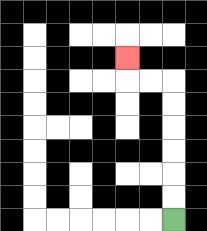{'start': '[7, 9]', 'end': '[5, 2]', 'path_directions': 'U,U,U,U,U,U,L,L,U', 'path_coordinates': '[[7, 9], [7, 8], [7, 7], [7, 6], [7, 5], [7, 4], [7, 3], [6, 3], [5, 3], [5, 2]]'}